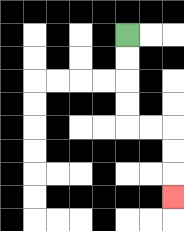{'start': '[5, 1]', 'end': '[7, 8]', 'path_directions': 'D,D,D,D,R,R,D,D,D', 'path_coordinates': '[[5, 1], [5, 2], [5, 3], [5, 4], [5, 5], [6, 5], [7, 5], [7, 6], [7, 7], [7, 8]]'}